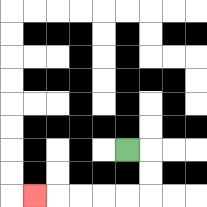{'start': '[5, 6]', 'end': '[1, 8]', 'path_directions': 'R,D,D,L,L,L,L,L', 'path_coordinates': '[[5, 6], [6, 6], [6, 7], [6, 8], [5, 8], [4, 8], [3, 8], [2, 8], [1, 8]]'}